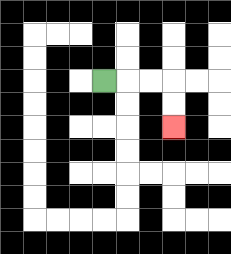{'start': '[4, 3]', 'end': '[7, 5]', 'path_directions': 'R,R,R,D,D', 'path_coordinates': '[[4, 3], [5, 3], [6, 3], [7, 3], [7, 4], [7, 5]]'}